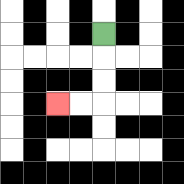{'start': '[4, 1]', 'end': '[2, 4]', 'path_directions': 'D,D,D,L,L', 'path_coordinates': '[[4, 1], [4, 2], [4, 3], [4, 4], [3, 4], [2, 4]]'}